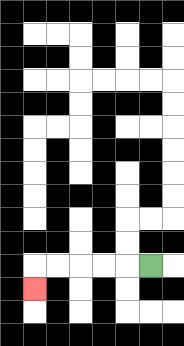{'start': '[6, 11]', 'end': '[1, 12]', 'path_directions': 'L,L,L,L,L,D', 'path_coordinates': '[[6, 11], [5, 11], [4, 11], [3, 11], [2, 11], [1, 11], [1, 12]]'}